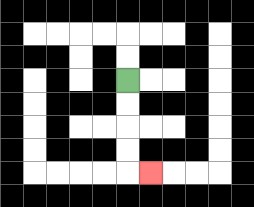{'start': '[5, 3]', 'end': '[6, 7]', 'path_directions': 'D,D,D,D,R', 'path_coordinates': '[[5, 3], [5, 4], [5, 5], [5, 6], [5, 7], [6, 7]]'}